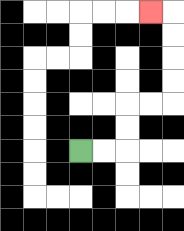{'start': '[3, 6]', 'end': '[6, 0]', 'path_directions': 'R,R,U,U,R,R,U,U,U,U,L', 'path_coordinates': '[[3, 6], [4, 6], [5, 6], [5, 5], [5, 4], [6, 4], [7, 4], [7, 3], [7, 2], [7, 1], [7, 0], [6, 0]]'}